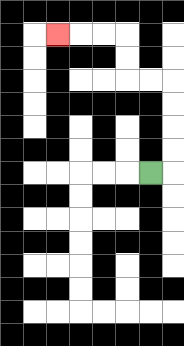{'start': '[6, 7]', 'end': '[2, 1]', 'path_directions': 'R,U,U,U,U,L,L,U,U,L,L,L', 'path_coordinates': '[[6, 7], [7, 7], [7, 6], [7, 5], [7, 4], [7, 3], [6, 3], [5, 3], [5, 2], [5, 1], [4, 1], [3, 1], [2, 1]]'}